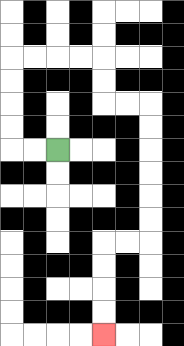{'start': '[2, 6]', 'end': '[4, 14]', 'path_directions': 'L,L,U,U,U,U,R,R,R,R,D,D,R,R,D,D,D,D,D,D,L,L,D,D,D,D', 'path_coordinates': '[[2, 6], [1, 6], [0, 6], [0, 5], [0, 4], [0, 3], [0, 2], [1, 2], [2, 2], [3, 2], [4, 2], [4, 3], [4, 4], [5, 4], [6, 4], [6, 5], [6, 6], [6, 7], [6, 8], [6, 9], [6, 10], [5, 10], [4, 10], [4, 11], [4, 12], [4, 13], [4, 14]]'}